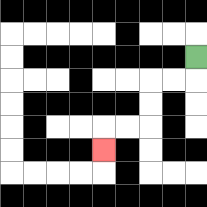{'start': '[8, 2]', 'end': '[4, 6]', 'path_directions': 'D,L,L,D,D,L,L,D', 'path_coordinates': '[[8, 2], [8, 3], [7, 3], [6, 3], [6, 4], [6, 5], [5, 5], [4, 5], [4, 6]]'}